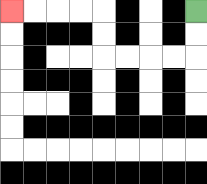{'start': '[8, 0]', 'end': '[0, 0]', 'path_directions': 'D,D,L,L,L,L,U,U,L,L,L,L', 'path_coordinates': '[[8, 0], [8, 1], [8, 2], [7, 2], [6, 2], [5, 2], [4, 2], [4, 1], [4, 0], [3, 0], [2, 0], [1, 0], [0, 0]]'}